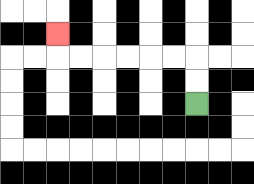{'start': '[8, 4]', 'end': '[2, 1]', 'path_directions': 'U,U,L,L,L,L,L,L,U', 'path_coordinates': '[[8, 4], [8, 3], [8, 2], [7, 2], [6, 2], [5, 2], [4, 2], [3, 2], [2, 2], [2, 1]]'}